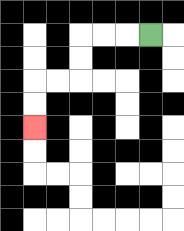{'start': '[6, 1]', 'end': '[1, 5]', 'path_directions': 'L,L,L,D,D,L,L,D,D', 'path_coordinates': '[[6, 1], [5, 1], [4, 1], [3, 1], [3, 2], [3, 3], [2, 3], [1, 3], [1, 4], [1, 5]]'}